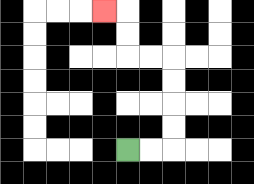{'start': '[5, 6]', 'end': '[4, 0]', 'path_directions': 'R,R,U,U,U,U,L,L,U,U,L', 'path_coordinates': '[[5, 6], [6, 6], [7, 6], [7, 5], [7, 4], [7, 3], [7, 2], [6, 2], [5, 2], [5, 1], [5, 0], [4, 0]]'}